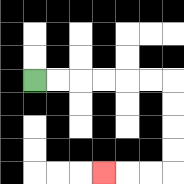{'start': '[1, 3]', 'end': '[4, 7]', 'path_directions': 'R,R,R,R,R,R,D,D,D,D,L,L,L', 'path_coordinates': '[[1, 3], [2, 3], [3, 3], [4, 3], [5, 3], [6, 3], [7, 3], [7, 4], [7, 5], [7, 6], [7, 7], [6, 7], [5, 7], [4, 7]]'}